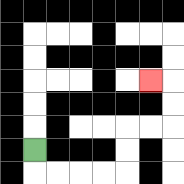{'start': '[1, 6]', 'end': '[6, 3]', 'path_directions': 'D,R,R,R,R,U,U,R,R,U,U,L', 'path_coordinates': '[[1, 6], [1, 7], [2, 7], [3, 7], [4, 7], [5, 7], [5, 6], [5, 5], [6, 5], [7, 5], [7, 4], [7, 3], [6, 3]]'}